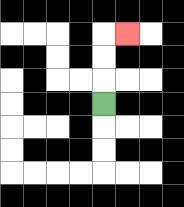{'start': '[4, 4]', 'end': '[5, 1]', 'path_directions': 'U,U,U,R', 'path_coordinates': '[[4, 4], [4, 3], [4, 2], [4, 1], [5, 1]]'}